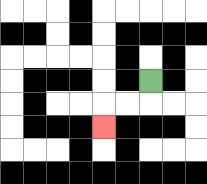{'start': '[6, 3]', 'end': '[4, 5]', 'path_directions': 'D,L,L,D', 'path_coordinates': '[[6, 3], [6, 4], [5, 4], [4, 4], [4, 5]]'}